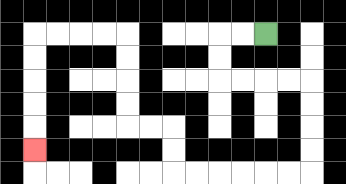{'start': '[11, 1]', 'end': '[1, 6]', 'path_directions': 'L,L,D,D,R,R,R,R,D,D,D,D,L,L,L,L,L,L,U,U,L,L,U,U,U,U,L,L,L,L,D,D,D,D,D', 'path_coordinates': '[[11, 1], [10, 1], [9, 1], [9, 2], [9, 3], [10, 3], [11, 3], [12, 3], [13, 3], [13, 4], [13, 5], [13, 6], [13, 7], [12, 7], [11, 7], [10, 7], [9, 7], [8, 7], [7, 7], [7, 6], [7, 5], [6, 5], [5, 5], [5, 4], [5, 3], [5, 2], [5, 1], [4, 1], [3, 1], [2, 1], [1, 1], [1, 2], [1, 3], [1, 4], [1, 5], [1, 6]]'}